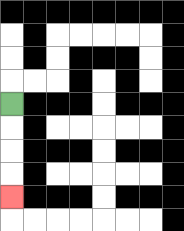{'start': '[0, 4]', 'end': '[0, 8]', 'path_directions': 'D,D,D,D', 'path_coordinates': '[[0, 4], [0, 5], [0, 6], [0, 7], [0, 8]]'}